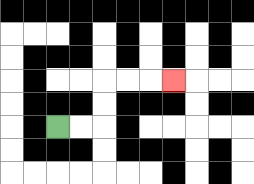{'start': '[2, 5]', 'end': '[7, 3]', 'path_directions': 'R,R,U,U,R,R,R', 'path_coordinates': '[[2, 5], [3, 5], [4, 5], [4, 4], [4, 3], [5, 3], [6, 3], [7, 3]]'}